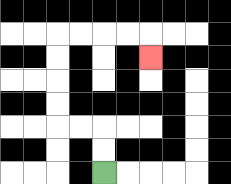{'start': '[4, 7]', 'end': '[6, 2]', 'path_directions': 'U,U,L,L,U,U,U,U,R,R,R,R,D', 'path_coordinates': '[[4, 7], [4, 6], [4, 5], [3, 5], [2, 5], [2, 4], [2, 3], [2, 2], [2, 1], [3, 1], [4, 1], [5, 1], [6, 1], [6, 2]]'}